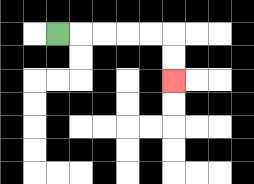{'start': '[2, 1]', 'end': '[7, 3]', 'path_directions': 'R,R,R,R,R,D,D', 'path_coordinates': '[[2, 1], [3, 1], [4, 1], [5, 1], [6, 1], [7, 1], [7, 2], [7, 3]]'}